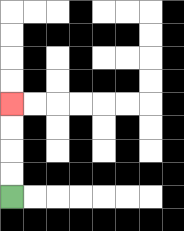{'start': '[0, 8]', 'end': '[0, 4]', 'path_directions': 'U,U,U,U', 'path_coordinates': '[[0, 8], [0, 7], [0, 6], [0, 5], [0, 4]]'}